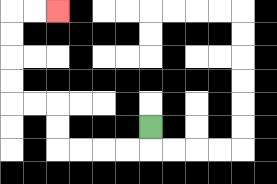{'start': '[6, 5]', 'end': '[2, 0]', 'path_directions': 'D,L,L,L,L,U,U,L,L,U,U,U,U,R,R', 'path_coordinates': '[[6, 5], [6, 6], [5, 6], [4, 6], [3, 6], [2, 6], [2, 5], [2, 4], [1, 4], [0, 4], [0, 3], [0, 2], [0, 1], [0, 0], [1, 0], [2, 0]]'}